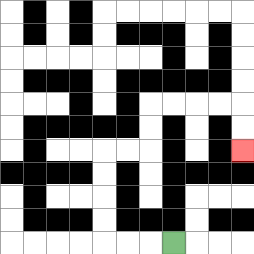{'start': '[7, 10]', 'end': '[10, 6]', 'path_directions': 'L,L,L,U,U,U,U,R,R,U,U,R,R,R,R,D,D', 'path_coordinates': '[[7, 10], [6, 10], [5, 10], [4, 10], [4, 9], [4, 8], [4, 7], [4, 6], [5, 6], [6, 6], [6, 5], [6, 4], [7, 4], [8, 4], [9, 4], [10, 4], [10, 5], [10, 6]]'}